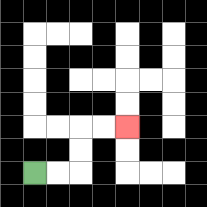{'start': '[1, 7]', 'end': '[5, 5]', 'path_directions': 'R,R,U,U,R,R', 'path_coordinates': '[[1, 7], [2, 7], [3, 7], [3, 6], [3, 5], [4, 5], [5, 5]]'}